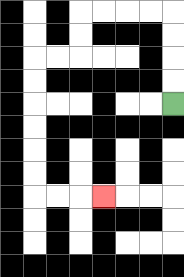{'start': '[7, 4]', 'end': '[4, 8]', 'path_directions': 'U,U,U,U,L,L,L,L,D,D,L,L,D,D,D,D,D,D,R,R,R', 'path_coordinates': '[[7, 4], [7, 3], [7, 2], [7, 1], [7, 0], [6, 0], [5, 0], [4, 0], [3, 0], [3, 1], [3, 2], [2, 2], [1, 2], [1, 3], [1, 4], [1, 5], [1, 6], [1, 7], [1, 8], [2, 8], [3, 8], [4, 8]]'}